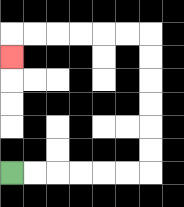{'start': '[0, 7]', 'end': '[0, 2]', 'path_directions': 'R,R,R,R,R,R,U,U,U,U,U,U,L,L,L,L,L,L,D', 'path_coordinates': '[[0, 7], [1, 7], [2, 7], [3, 7], [4, 7], [5, 7], [6, 7], [6, 6], [6, 5], [6, 4], [6, 3], [6, 2], [6, 1], [5, 1], [4, 1], [3, 1], [2, 1], [1, 1], [0, 1], [0, 2]]'}